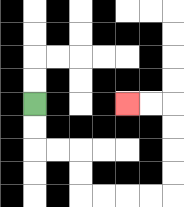{'start': '[1, 4]', 'end': '[5, 4]', 'path_directions': 'D,D,R,R,D,D,R,R,R,R,U,U,U,U,L,L', 'path_coordinates': '[[1, 4], [1, 5], [1, 6], [2, 6], [3, 6], [3, 7], [3, 8], [4, 8], [5, 8], [6, 8], [7, 8], [7, 7], [7, 6], [7, 5], [7, 4], [6, 4], [5, 4]]'}